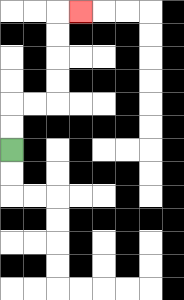{'start': '[0, 6]', 'end': '[3, 0]', 'path_directions': 'U,U,R,R,U,U,U,U,R', 'path_coordinates': '[[0, 6], [0, 5], [0, 4], [1, 4], [2, 4], [2, 3], [2, 2], [2, 1], [2, 0], [3, 0]]'}